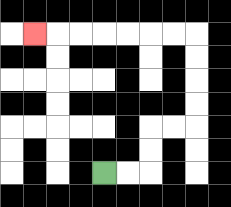{'start': '[4, 7]', 'end': '[1, 1]', 'path_directions': 'R,R,U,U,R,R,U,U,U,U,L,L,L,L,L,L,L', 'path_coordinates': '[[4, 7], [5, 7], [6, 7], [6, 6], [6, 5], [7, 5], [8, 5], [8, 4], [8, 3], [8, 2], [8, 1], [7, 1], [6, 1], [5, 1], [4, 1], [3, 1], [2, 1], [1, 1]]'}